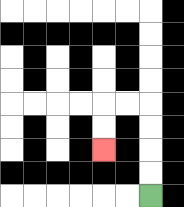{'start': '[6, 8]', 'end': '[4, 6]', 'path_directions': 'U,U,U,U,L,L,D,D', 'path_coordinates': '[[6, 8], [6, 7], [6, 6], [6, 5], [6, 4], [5, 4], [4, 4], [4, 5], [4, 6]]'}